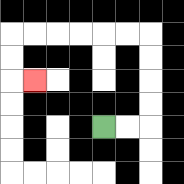{'start': '[4, 5]', 'end': '[1, 3]', 'path_directions': 'R,R,U,U,U,U,L,L,L,L,L,L,D,D,R', 'path_coordinates': '[[4, 5], [5, 5], [6, 5], [6, 4], [6, 3], [6, 2], [6, 1], [5, 1], [4, 1], [3, 1], [2, 1], [1, 1], [0, 1], [0, 2], [0, 3], [1, 3]]'}